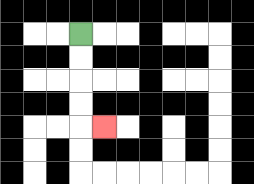{'start': '[3, 1]', 'end': '[4, 5]', 'path_directions': 'D,D,D,D,R', 'path_coordinates': '[[3, 1], [3, 2], [3, 3], [3, 4], [3, 5], [4, 5]]'}